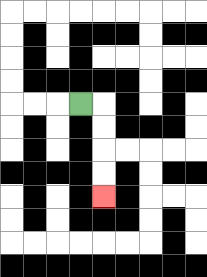{'start': '[3, 4]', 'end': '[4, 8]', 'path_directions': 'R,D,D,D,D', 'path_coordinates': '[[3, 4], [4, 4], [4, 5], [4, 6], [4, 7], [4, 8]]'}